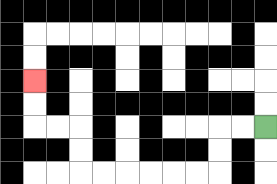{'start': '[11, 5]', 'end': '[1, 3]', 'path_directions': 'L,L,D,D,L,L,L,L,L,L,U,U,L,L,U,U', 'path_coordinates': '[[11, 5], [10, 5], [9, 5], [9, 6], [9, 7], [8, 7], [7, 7], [6, 7], [5, 7], [4, 7], [3, 7], [3, 6], [3, 5], [2, 5], [1, 5], [1, 4], [1, 3]]'}